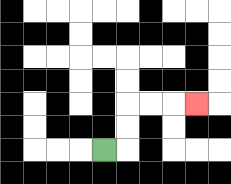{'start': '[4, 6]', 'end': '[8, 4]', 'path_directions': 'R,U,U,R,R,R', 'path_coordinates': '[[4, 6], [5, 6], [5, 5], [5, 4], [6, 4], [7, 4], [8, 4]]'}